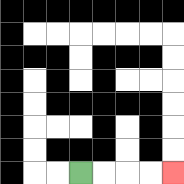{'start': '[3, 7]', 'end': '[7, 7]', 'path_directions': 'R,R,R,R', 'path_coordinates': '[[3, 7], [4, 7], [5, 7], [6, 7], [7, 7]]'}